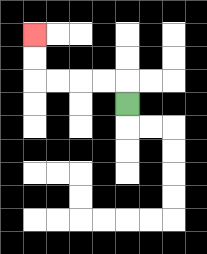{'start': '[5, 4]', 'end': '[1, 1]', 'path_directions': 'U,L,L,L,L,U,U', 'path_coordinates': '[[5, 4], [5, 3], [4, 3], [3, 3], [2, 3], [1, 3], [1, 2], [1, 1]]'}